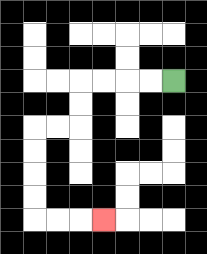{'start': '[7, 3]', 'end': '[4, 9]', 'path_directions': 'L,L,L,L,D,D,L,L,D,D,D,D,R,R,R', 'path_coordinates': '[[7, 3], [6, 3], [5, 3], [4, 3], [3, 3], [3, 4], [3, 5], [2, 5], [1, 5], [1, 6], [1, 7], [1, 8], [1, 9], [2, 9], [3, 9], [4, 9]]'}